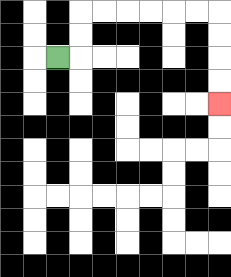{'start': '[2, 2]', 'end': '[9, 4]', 'path_directions': 'R,U,U,R,R,R,R,R,R,D,D,D,D', 'path_coordinates': '[[2, 2], [3, 2], [3, 1], [3, 0], [4, 0], [5, 0], [6, 0], [7, 0], [8, 0], [9, 0], [9, 1], [9, 2], [9, 3], [9, 4]]'}